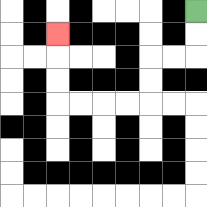{'start': '[8, 0]', 'end': '[2, 1]', 'path_directions': 'D,D,L,L,D,D,L,L,L,L,U,U,U', 'path_coordinates': '[[8, 0], [8, 1], [8, 2], [7, 2], [6, 2], [6, 3], [6, 4], [5, 4], [4, 4], [3, 4], [2, 4], [2, 3], [2, 2], [2, 1]]'}